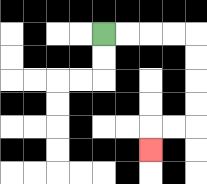{'start': '[4, 1]', 'end': '[6, 6]', 'path_directions': 'R,R,R,R,D,D,D,D,L,L,D', 'path_coordinates': '[[4, 1], [5, 1], [6, 1], [7, 1], [8, 1], [8, 2], [8, 3], [8, 4], [8, 5], [7, 5], [6, 5], [6, 6]]'}